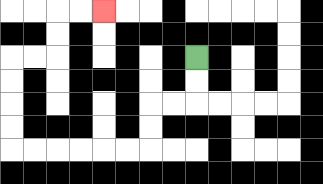{'start': '[8, 2]', 'end': '[4, 0]', 'path_directions': 'D,D,L,L,D,D,L,L,L,L,L,L,U,U,U,U,R,R,U,U,R,R', 'path_coordinates': '[[8, 2], [8, 3], [8, 4], [7, 4], [6, 4], [6, 5], [6, 6], [5, 6], [4, 6], [3, 6], [2, 6], [1, 6], [0, 6], [0, 5], [0, 4], [0, 3], [0, 2], [1, 2], [2, 2], [2, 1], [2, 0], [3, 0], [4, 0]]'}